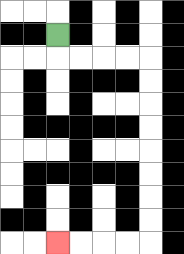{'start': '[2, 1]', 'end': '[2, 10]', 'path_directions': 'D,R,R,R,R,D,D,D,D,D,D,D,D,L,L,L,L', 'path_coordinates': '[[2, 1], [2, 2], [3, 2], [4, 2], [5, 2], [6, 2], [6, 3], [6, 4], [6, 5], [6, 6], [6, 7], [6, 8], [6, 9], [6, 10], [5, 10], [4, 10], [3, 10], [2, 10]]'}